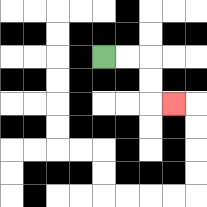{'start': '[4, 2]', 'end': '[7, 4]', 'path_directions': 'R,R,D,D,R', 'path_coordinates': '[[4, 2], [5, 2], [6, 2], [6, 3], [6, 4], [7, 4]]'}